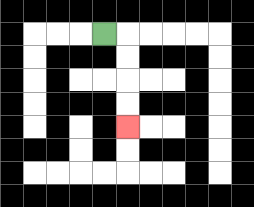{'start': '[4, 1]', 'end': '[5, 5]', 'path_directions': 'R,D,D,D,D', 'path_coordinates': '[[4, 1], [5, 1], [5, 2], [5, 3], [5, 4], [5, 5]]'}